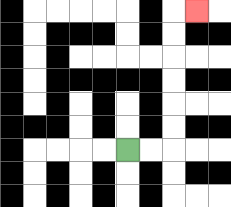{'start': '[5, 6]', 'end': '[8, 0]', 'path_directions': 'R,R,U,U,U,U,U,U,R', 'path_coordinates': '[[5, 6], [6, 6], [7, 6], [7, 5], [7, 4], [7, 3], [7, 2], [7, 1], [7, 0], [8, 0]]'}